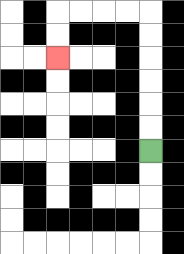{'start': '[6, 6]', 'end': '[2, 2]', 'path_directions': 'U,U,U,U,U,U,L,L,L,L,D,D', 'path_coordinates': '[[6, 6], [6, 5], [6, 4], [6, 3], [6, 2], [6, 1], [6, 0], [5, 0], [4, 0], [3, 0], [2, 0], [2, 1], [2, 2]]'}